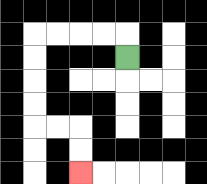{'start': '[5, 2]', 'end': '[3, 7]', 'path_directions': 'U,L,L,L,L,D,D,D,D,R,R,D,D', 'path_coordinates': '[[5, 2], [5, 1], [4, 1], [3, 1], [2, 1], [1, 1], [1, 2], [1, 3], [1, 4], [1, 5], [2, 5], [3, 5], [3, 6], [3, 7]]'}